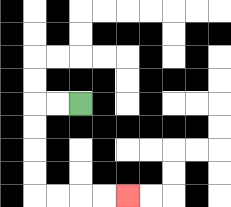{'start': '[3, 4]', 'end': '[5, 8]', 'path_directions': 'L,L,D,D,D,D,R,R,R,R', 'path_coordinates': '[[3, 4], [2, 4], [1, 4], [1, 5], [1, 6], [1, 7], [1, 8], [2, 8], [3, 8], [4, 8], [5, 8]]'}